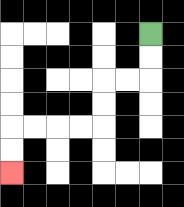{'start': '[6, 1]', 'end': '[0, 7]', 'path_directions': 'D,D,L,L,D,D,L,L,L,L,D,D', 'path_coordinates': '[[6, 1], [6, 2], [6, 3], [5, 3], [4, 3], [4, 4], [4, 5], [3, 5], [2, 5], [1, 5], [0, 5], [0, 6], [0, 7]]'}